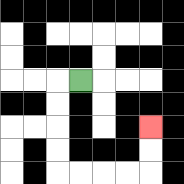{'start': '[3, 3]', 'end': '[6, 5]', 'path_directions': 'L,D,D,D,D,R,R,R,R,U,U', 'path_coordinates': '[[3, 3], [2, 3], [2, 4], [2, 5], [2, 6], [2, 7], [3, 7], [4, 7], [5, 7], [6, 7], [6, 6], [6, 5]]'}